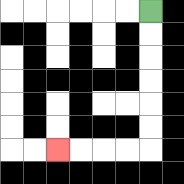{'start': '[6, 0]', 'end': '[2, 6]', 'path_directions': 'D,D,D,D,D,D,L,L,L,L', 'path_coordinates': '[[6, 0], [6, 1], [6, 2], [6, 3], [6, 4], [6, 5], [6, 6], [5, 6], [4, 6], [3, 6], [2, 6]]'}